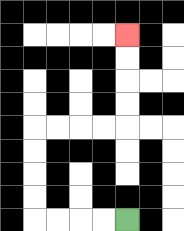{'start': '[5, 9]', 'end': '[5, 1]', 'path_directions': 'L,L,L,L,U,U,U,U,R,R,R,R,U,U,U,U', 'path_coordinates': '[[5, 9], [4, 9], [3, 9], [2, 9], [1, 9], [1, 8], [1, 7], [1, 6], [1, 5], [2, 5], [3, 5], [4, 5], [5, 5], [5, 4], [5, 3], [5, 2], [5, 1]]'}